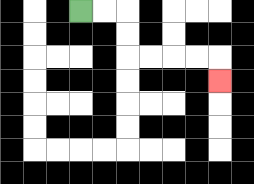{'start': '[3, 0]', 'end': '[9, 3]', 'path_directions': 'R,R,D,D,R,R,R,R,D', 'path_coordinates': '[[3, 0], [4, 0], [5, 0], [5, 1], [5, 2], [6, 2], [7, 2], [8, 2], [9, 2], [9, 3]]'}